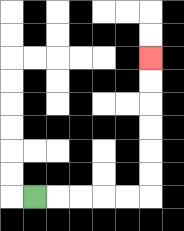{'start': '[1, 8]', 'end': '[6, 2]', 'path_directions': 'R,R,R,R,R,U,U,U,U,U,U', 'path_coordinates': '[[1, 8], [2, 8], [3, 8], [4, 8], [5, 8], [6, 8], [6, 7], [6, 6], [6, 5], [6, 4], [6, 3], [6, 2]]'}